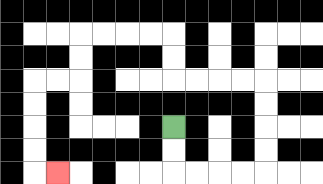{'start': '[7, 5]', 'end': '[2, 7]', 'path_directions': 'D,D,R,R,R,R,U,U,U,U,L,L,L,L,U,U,L,L,L,L,D,D,L,L,D,D,D,D,R', 'path_coordinates': '[[7, 5], [7, 6], [7, 7], [8, 7], [9, 7], [10, 7], [11, 7], [11, 6], [11, 5], [11, 4], [11, 3], [10, 3], [9, 3], [8, 3], [7, 3], [7, 2], [7, 1], [6, 1], [5, 1], [4, 1], [3, 1], [3, 2], [3, 3], [2, 3], [1, 3], [1, 4], [1, 5], [1, 6], [1, 7], [2, 7]]'}